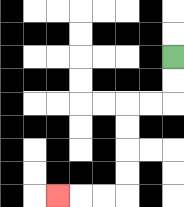{'start': '[7, 2]', 'end': '[2, 8]', 'path_directions': 'D,D,L,L,D,D,D,D,L,L,L', 'path_coordinates': '[[7, 2], [7, 3], [7, 4], [6, 4], [5, 4], [5, 5], [5, 6], [5, 7], [5, 8], [4, 8], [3, 8], [2, 8]]'}